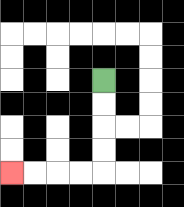{'start': '[4, 3]', 'end': '[0, 7]', 'path_directions': 'D,D,D,D,L,L,L,L', 'path_coordinates': '[[4, 3], [4, 4], [4, 5], [4, 6], [4, 7], [3, 7], [2, 7], [1, 7], [0, 7]]'}